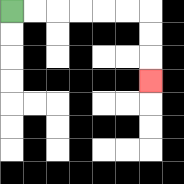{'start': '[0, 0]', 'end': '[6, 3]', 'path_directions': 'R,R,R,R,R,R,D,D,D', 'path_coordinates': '[[0, 0], [1, 0], [2, 0], [3, 0], [4, 0], [5, 0], [6, 0], [6, 1], [6, 2], [6, 3]]'}